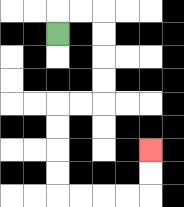{'start': '[2, 1]', 'end': '[6, 6]', 'path_directions': 'U,R,R,D,D,D,D,L,L,D,D,D,D,R,R,R,R,U,U', 'path_coordinates': '[[2, 1], [2, 0], [3, 0], [4, 0], [4, 1], [4, 2], [4, 3], [4, 4], [3, 4], [2, 4], [2, 5], [2, 6], [2, 7], [2, 8], [3, 8], [4, 8], [5, 8], [6, 8], [6, 7], [6, 6]]'}